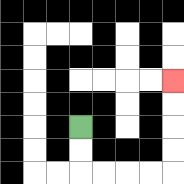{'start': '[3, 5]', 'end': '[7, 3]', 'path_directions': 'D,D,R,R,R,R,U,U,U,U', 'path_coordinates': '[[3, 5], [3, 6], [3, 7], [4, 7], [5, 7], [6, 7], [7, 7], [7, 6], [7, 5], [7, 4], [7, 3]]'}